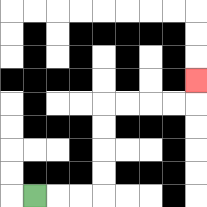{'start': '[1, 8]', 'end': '[8, 3]', 'path_directions': 'R,R,R,U,U,U,U,R,R,R,R,U', 'path_coordinates': '[[1, 8], [2, 8], [3, 8], [4, 8], [4, 7], [4, 6], [4, 5], [4, 4], [5, 4], [6, 4], [7, 4], [8, 4], [8, 3]]'}